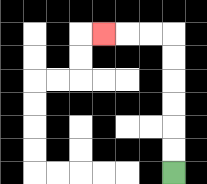{'start': '[7, 7]', 'end': '[4, 1]', 'path_directions': 'U,U,U,U,U,U,L,L,L', 'path_coordinates': '[[7, 7], [7, 6], [7, 5], [7, 4], [7, 3], [7, 2], [7, 1], [6, 1], [5, 1], [4, 1]]'}